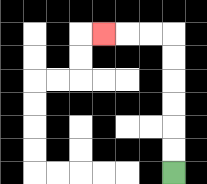{'start': '[7, 7]', 'end': '[4, 1]', 'path_directions': 'U,U,U,U,U,U,L,L,L', 'path_coordinates': '[[7, 7], [7, 6], [7, 5], [7, 4], [7, 3], [7, 2], [7, 1], [6, 1], [5, 1], [4, 1]]'}